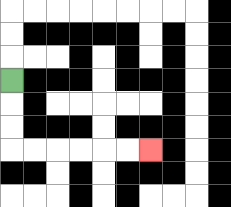{'start': '[0, 3]', 'end': '[6, 6]', 'path_directions': 'D,D,D,R,R,R,R,R,R', 'path_coordinates': '[[0, 3], [0, 4], [0, 5], [0, 6], [1, 6], [2, 6], [3, 6], [4, 6], [5, 6], [6, 6]]'}